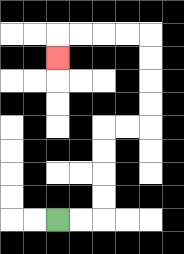{'start': '[2, 9]', 'end': '[2, 2]', 'path_directions': 'R,R,U,U,U,U,R,R,U,U,U,U,L,L,L,L,D', 'path_coordinates': '[[2, 9], [3, 9], [4, 9], [4, 8], [4, 7], [4, 6], [4, 5], [5, 5], [6, 5], [6, 4], [6, 3], [6, 2], [6, 1], [5, 1], [4, 1], [3, 1], [2, 1], [2, 2]]'}